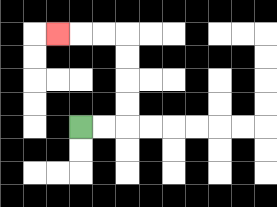{'start': '[3, 5]', 'end': '[2, 1]', 'path_directions': 'R,R,U,U,U,U,L,L,L', 'path_coordinates': '[[3, 5], [4, 5], [5, 5], [5, 4], [5, 3], [5, 2], [5, 1], [4, 1], [3, 1], [2, 1]]'}